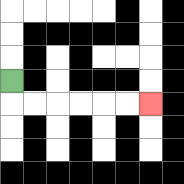{'start': '[0, 3]', 'end': '[6, 4]', 'path_directions': 'D,R,R,R,R,R,R', 'path_coordinates': '[[0, 3], [0, 4], [1, 4], [2, 4], [3, 4], [4, 4], [5, 4], [6, 4]]'}